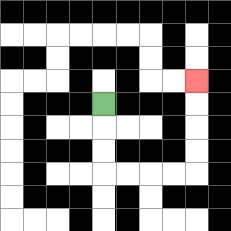{'start': '[4, 4]', 'end': '[8, 3]', 'path_directions': 'D,D,D,R,R,R,R,U,U,U,U', 'path_coordinates': '[[4, 4], [4, 5], [4, 6], [4, 7], [5, 7], [6, 7], [7, 7], [8, 7], [8, 6], [8, 5], [8, 4], [8, 3]]'}